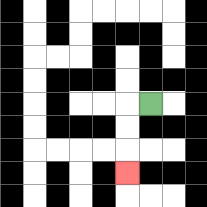{'start': '[6, 4]', 'end': '[5, 7]', 'path_directions': 'L,D,D,D', 'path_coordinates': '[[6, 4], [5, 4], [5, 5], [5, 6], [5, 7]]'}